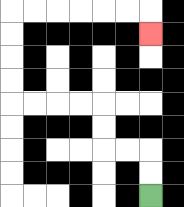{'start': '[6, 8]', 'end': '[6, 1]', 'path_directions': 'U,U,L,L,U,U,L,L,L,L,U,U,U,U,R,R,R,R,R,R,D', 'path_coordinates': '[[6, 8], [6, 7], [6, 6], [5, 6], [4, 6], [4, 5], [4, 4], [3, 4], [2, 4], [1, 4], [0, 4], [0, 3], [0, 2], [0, 1], [0, 0], [1, 0], [2, 0], [3, 0], [4, 0], [5, 0], [6, 0], [6, 1]]'}